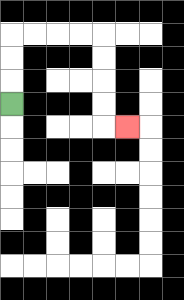{'start': '[0, 4]', 'end': '[5, 5]', 'path_directions': 'U,U,U,R,R,R,R,D,D,D,D,R', 'path_coordinates': '[[0, 4], [0, 3], [0, 2], [0, 1], [1, 1], [2, 1], [3, 1], [4, 1], [4, 2], [4, 3], [4, 4], [4, 5], [5, 5]]'}